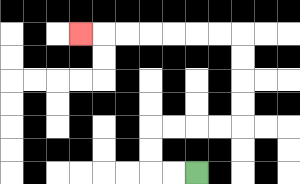{'start': '[8, 7]', 'end': '[3, 1]', 'path_directions': 'L,L,U,U,R,R,R,R,U,U,U,U,L,L,L,L,L,L,L', 'path_coordinates': '[[8, 7], [7, 7], [6, 7], [6, 6], [6, 5], [7, 5], [8, 5], [9, 5], [10, 5], [10, 4], [10, 3], [10, 2], [10, 1], [9, 1], [8, 1], [7, 1], [6, 1], [5, 1], [4, 1], [3, 1]]'}